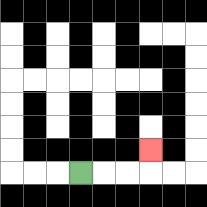{'start': '[3, 7]', 'end': '[6, 6]', 'path_directions': 'R,R,R,U', 'path_coordinates': '[[3, 7], [4, 7], [5, 7], [6, 7], [6, 6]]'}